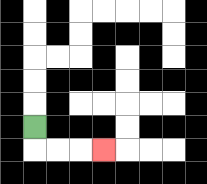{'start': '[1, 5]', 'end': '[4, 6]', 'path_directions': 'D,R,R,R', 'path_coordinates': '[[1, 5], [1, 6], [2, 6], [3, 6], [4, 6]]'}